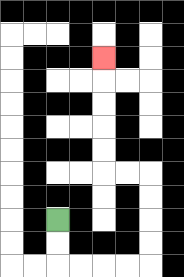{'start': '[2, 9]', 'end': '[4, 2]', 'path_directions': 'D,D,R,R,R,R,U,U,U,U,L,L,U,U,U,U,U', 'path_coordinates': '[[2, 9], [2, 10], [2, 11], [3, 11], [4, 11], [5, 11], [6, 11], [6, 10], [6, 9], [6, 8], [6, 7], [5, 7], [4, 7], [4, 6], [4, 5], [4, 4], [4, 3], [4, 2]]'}